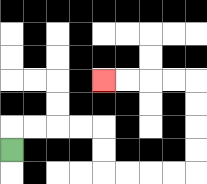{'start': '[0, 6]', 'end': '[4, 3]', 'path_directions': 'U,R,R,R,R,D,D,R,R,R,R,U,U,U,U,L,L,L,L', 'path_coordinates': '[[0, 6], [0, 5], [1, 5], [2, 5], [3, 5], [4, 5], [4, 6], [4, 7], [5, 7], [6, 7], [7, 7], [8, 7], [8, 6], [8, 5], [8, 4], [8, 3], [7, 3], [6, 3], [5, 3], [4, 3]]'}